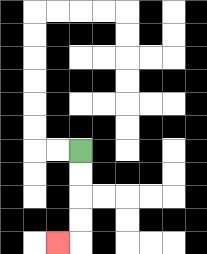{'start': '[3, 6]', 'end': '[2, 10]', 'path_directions': 'D,D,D,D,L', 'path_coordinates': '[[3, 6], [3, 7], [3, 8], [3, 9], [3, 10], [2, 10]]'}